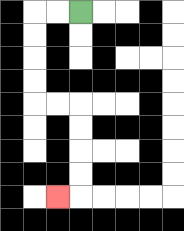{'start': '[3, 0]', 'end': '[2, 8]', 'path_directions': 'L,L,D,D,D,D,R,R,D,D,D,D,L', 'path_coordinates': '[[3, 0], [2, 0], [1, 0], [1, 1], [1, 2], [1, 3], [1, 4], [2, 4], [3, 4], [3, 5], [3, 6], [3, 7], [3, 8], [2, 8]]'}